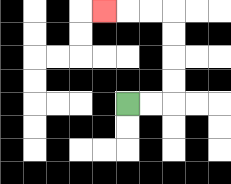{'start': '[5, 4]', 'end': '[4, 0]', 'path_directions': 'R,R,U,U,U,U,L,L,L', 'path_coordinates': '[[5, 4], [6, 4], [7, 4], [7, 3], [7, 2], [7, 1], [7, 0], [6, 0], [5, 0], [4, 0]]'}